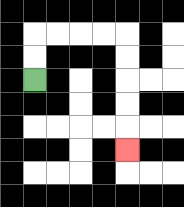{'start': '[1, 3]', 'end': '[5, 6]', 'path_directions': 'U,U,R,R,R,R,D,D,D,D,D', 'path_coordinates': '[[1, 3], [1, 2], [1, 1], [2, 1], [3, 1], [4, 1], [5, 1], [5, 2], [5, 3], [5, 4], [5, 5], [5, 6]]'}